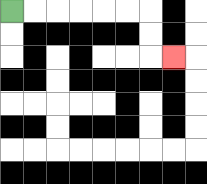{'start': '[0, 0]', 'end': '[7, 2]', 'path_directions': 'R,R,R,R,R,R,D,D,R', 'path_coordinates': '[[0, 0], [1, 0], [2, 0], [3, 0], [4, 0], [5, 0], [6, 0], [6, 1], [6, 2], [7, 2]]'}